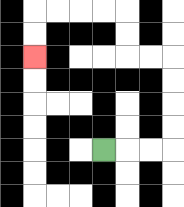{'start': '[4, 6]', 'end': '[1, 2]', 'path_directions': 'R,R,R,U,U,U,U,L,L,U,U,L,L,L,L,D,D', 'path_coordinates': '[[4, 6], [5, 6], [6, 6], [7, 6], [7, 5], [7, 4], [7, 3], [7, 2], [6, 2], [5, 2], [5, 1], [5, 0], [4, 0], [3, 0], [2, 0], [1, 0], [1, 1], [1, 2]]'}